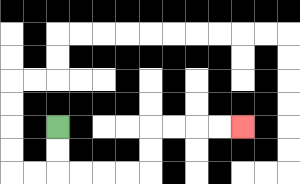{'start': '[2, 5]', 'end': '[10, 5]', 'path_directions': 'D,D,R,R,R,R,U,U,R,R,R,R', 'path_coordinates': '[[2, 5], [2, 6], [2, 7], [3, 7], [4, 7], [5, 7], [6, 7], [6, 6], [6, 5], [7, 5], [8, 5], [9, 5], [10, 5]]'}